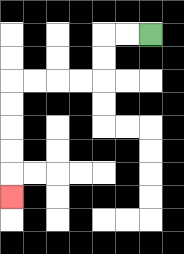{'start': '[6, 1]', 'end': '[0, 8]', 'path_directions': 'L,L,D,D,L,L,L,L,D,D,D,D,D', 'path_coordinates': '[[6, 1], [5, 1], [4, 1], [4, 2], [4, 3], [3, 3], [2, 3], [1, 3], [0, 3], [0, 4], [0, 5], [0, 6], [0, 7], [0, 8]]'}